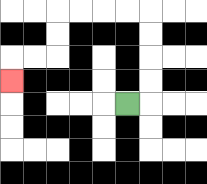{'start': '[5, 4]', 'end': '[0, 3]', 'path_directions': 'R,U,U,U,U,L,L,L,L,D,D,L,L,D', 'path_coordinates': '[[5, 4], [6, 4], [6, 3], [6, 2], [6, 1], [6, 0], [5, 0], [4, 0], [3, 0], [2, 0], [2, 1], [2, 2], [1, 2], [0, 2], [0, 3]]'}